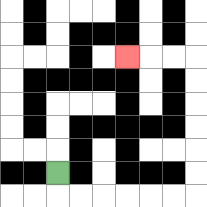{'start': '[2, 7]', 'end': '[5, 2]', 'path_directions': 'D,R,R,R,R,R,R,U,U,U,U,U,U,L,L,L', 'path_coordinates': '[[2, 7], [2, 8], [3, 8], [4, 8], [5, 8], [6, 8], [7, 8], [8, 8], [8, 7], [8, 6], [8, 5], [8, 4], [8, 3], [8, 2], [7, 2], [6, 2], [5, 2]]'}